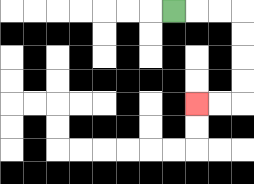{'start': '[7, 0]', 'end': '[8, 4]', 'path_directions': 'R,R,R,D,D,D,D,L,L', 'path_coordinates': '[[7, 0], [8, 0], [9, 0], [10, 0], [10, 1], [10, 2], [10, 3], [10, 4], [9, 4], [8, 4]]'}